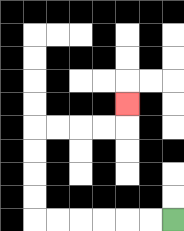{'start': '[7, 9]', 'end': '[5, 4]', 'path_directions': 'L,L,L,L,L,L,U,U,U,U,R,R,R,R,U', 'path_coordinates': '[[7, 9], [6, 9], [5, 9], [4, 9], [3, 9], [2, 9], [1, 9], [1, 8], [1, 7], [1, 6], [1, 5], [2, 5], [3, 5], [4, 5], [5, 5], [5, 4]]'}